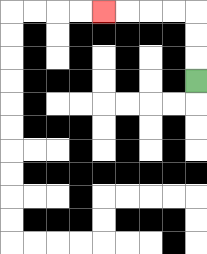{'start': '[8, 3]', 'end': '[4, 0]', 'path_directions': 'U,U,U,L,L,L,L', 'path_coordinates': '[[8, 3], [8, 2], [8, 1], [8, 0], [7, 0], [6, 0], [5, 0], [4, 0]]'}